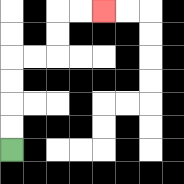{'start': '[0, 6]', 'end': '[4, 0]', 'path_directions': 'U,U,U,U,R,R,U,U,R,R', 'path_coordinates': '[[0, 6], [0, 5], [0, 4], [0, 3], [0, 2], [1, 2], [2, 2], [2, 1], [2, 0], [3, 0], [4, 0]]'}